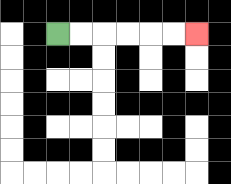{'start': '[2, 1]', 'end': '[8, 1]', 'path_directions': 'R,R,R,R,R,R', 'path_coordinates': '[[2, 1], [3, 1], [4, 1], [5, 1], [6, 1], [7, 1], [8, 1]]'}